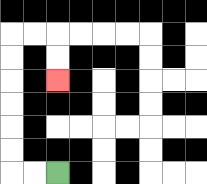{'start': '[2, 7]', 'end': '[2, 3]', 'path_directions': 'L,L,U,U,U,U,U,U,R,R,D,D', 'path_coordinates': '[[2, 7], [1, 7], [0, 7], [0, 6], [0, 5], [0, 4], [0, 3], [0, 2], [0, 1], [1, 1], [2, 1], [2, 2], [2, 3]]'}